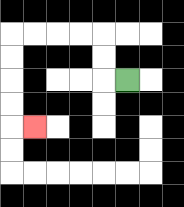{'start': '[5, 3]', 'end': '[1, 5]', 'path_directions': 'L,U,U,L,L,L,L,D,D,D,D,R', 'path_coordinates': '[[5, 3], [4, 3], [4, 2], [4, 1], [3, 1], [2, 1], [1, 1], [0, 1], [0, 2], [0, 3], [0, 4], [0, 5], [1, 5]]'}